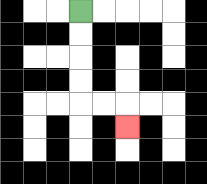{'start': '[3, 0]', 'end': '[5, 5]', 'path_directions': 'D,D,D,D,R,R,D', 'path_coordinates': '[[3, 0], [3, 1], [3, 2], [3, 3], [3, 4], [4, 4], [5, 4], [5, 5]]'}